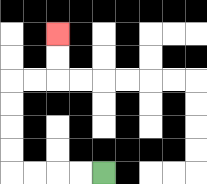{'start': '[4, 7]', 'end': '[2, 1]', 'path_directions': 'L,L,L,L,U,U,U,U,R,R,U,U', 'path_coordinates': '[[4, 7], [3, 7], [2, 7], [1, 7], [0, 7], [0, 6], [0, 5], [0, 4], [0, 3], [1, 3], [2, 3], [2, 2], [2, 1]]'}